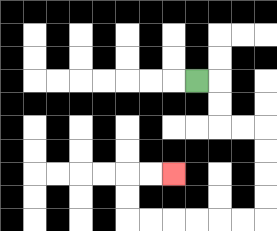{'start': '[8, 3]', 'end': '[7, 7]', 'path_directions': 'R,D,D,R,R,D,D,D,D,L,L,L,L,L,L,U,U,R,R', 'path_coordinates': '[[8, 3], [9, 3], [9, 4], [9, 5], [10, 5], [11, 5], [11, 6], [11, 7], [11, 8], [11, 9], [10, 9], [9, 9], [8, 9], [7, 9], [6, 9], [5, 9], [5, 8], [5, 7], [6, 7], [7, 7]]'}